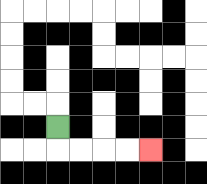{'start': '[2, 5]', 'end': '[6, 6]', 'path_directions': 'D,R,R,R,R', 'path_coordinates': '[[2, 5], [2, 6], [3, 6], [4, 6], [5, 6], [6, 6]]'}